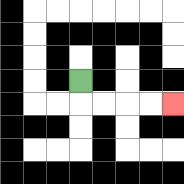{'start': '[3, 3]', 'end': '[7, 4]', 'path_directions': 'D,R,R,R,R', 'path_coordinates': '[[3, 3], [3, 4], [4, 4], [5, 4], [6, 4], [7, 4]]'}